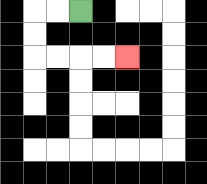{'start': '[3, 0]', 'end': '[5, 2]', 'path_directions': 'L,L,D,D,R,R,R,R', 'path_coordinates': '[[3, 0], [2, 0], [1, 0], [1, 1], [1, 2], [2, 2], [3, 2], [4, 2], [5, 2]]'}